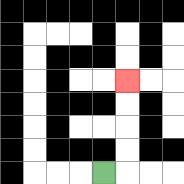{'start': '[4, 7]', 'end': '[5, 3]', 'path_directions': 'R,U,U,U,U', 'path_coordinates': '[[4, 7], [5, 7], [5, 6], [5, 5], [5, 4], [5, 3]]'}